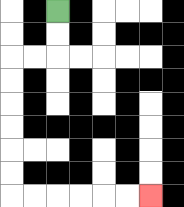{'start': '[2, 0]', 'end': '[6, 8]', 'path_directions': 'D,D,L,L,D,D,D,D,D,D,R,R,R,R,R,R', 'path_coordinates': '[[2, 0], [2, 1], [2, 2], [1, 2], [0, 2], [0, 3], [0, 4], [0, 5], [0, 6], [0, 7], [0, 8], [1, 8], [2, 8], [3, 8], [4, 8], [5, 8], [6, 8]]'}